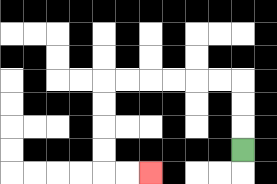{'start': '[10, 6]', 'end': '[6, 7]', 'path_directions': 'U,U,U,L,L,L,L,L,L,D,D,D,D,R,R', 'path_coordinates': '[[10, 6], [10, 5], [10, 4], [10, 3], [9, 3], [8, 3], [7, 3], [6, 3], [5, 3], [4, 3], [4, 4], [4, 5], [4, 6], [4, 7], [5, 7], [6, 7]]'}